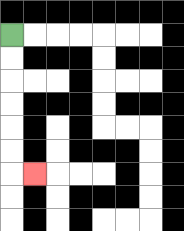{'start': '[0, 1]', 'end': '[1, 7]', 'path_directions': 'D,D,D,D,D,D,R', 'path_coordinates': '[[0, 1], [0, 2], [0, 3], [0, 4], [0, 5], [0, 6], [0, 7], [1, 7]]'}